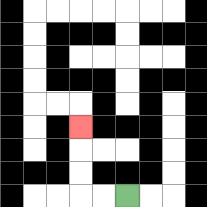{'start': '[5, 8]', 'end': '[3, 5]', 'path_directions': 'L,L,U,U,U', 'path_coordinates': '[[5, 8], [4, 8], [3, 8], [3, 7], [3, 6], [3, 5]]'}